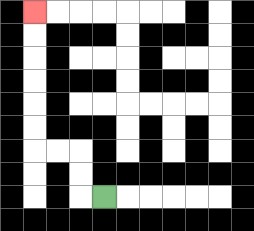{'start': '[4, 8]', 'end': '[1, 0]', 'path_directions': 'L,U,U,L,L,U,U,U,U,U,U', 'path_coordinates': '[[4, 8], [3, 8], [3, 7], [3, 6], [2, 6], [1, 6], [1, 5], [1, 4], [1, 3], [1, 2], [1, 1], [1, 0]]'}